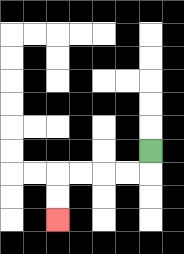{'start': '[6, 6]', 'end': '[2, 9]', 'path_directions': 'D,L,L,L,L,D,D', 'path_coordinates': '[[6, 6], [6, 7], [5, 7], [4, 7], [3, 7], [2, 7], [2, 8], [2, 9]]'}